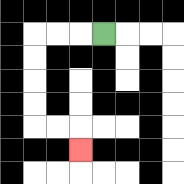{'start': '[4, 1]', 'end': '[3, 6]', 'path_directions': 'L,L,L,D,D,D,D,R,R,D', 'path_coordinates': '[[4, 1], [3, 1], [2, 1], [1, 1], [1, 2], [1, 3], [1, 4], [1, 5], [2, 5], [3, 5], [3, 6]]'}